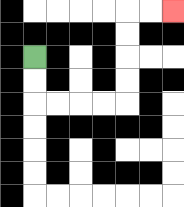{'start': '[1, 2]', 'end': '[7, 0]', 'path_directions': 'D,D,R,R,R,R,U,U,U,U,R,R', 'path_coordinates': '[[1, 2], [1, 3], [1, 4], [2, 4], [3, 4], [4, 4], [5, 4], [5, 3], [5, 2], [5, 1], [5, 0], [6, 0], [7, 0]]'}